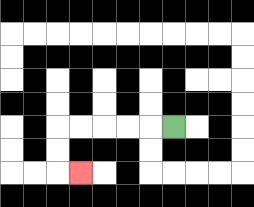{'start': '[7, 5]', 'end': '[3, 7]', 'path_directions': 'L,L,L,L,L,D,D,R', 'path_coordinates': '[[7, 5], [6, 5], [5, 5], [4, 5], [3, 5], [2, 5], [2, 6], [2, 7], [3, 7]]'}